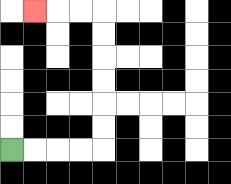{'start': '[0, 6]', 'end': '[1, 0]', 'path_directions': 'R,R,R,R,U,U,U,U,U,U,L,L,L', 'path_coordinates': '[[0, 6], [1, 6], [2, 6], [3, 6], [4, 6], [4, 5], [4, 4], [4, 3], [4, 2], [4, 1], [4, 0], [3, 0], [2, 0], [1, 0]]'}